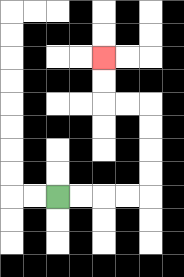{'start': '[2, 8]', 'end': '[4, 2]', 'path_directions': 'R,R,R,R,U,U,U,U,L,L,U,U', 'path_coordinates': '[[2, 8], [3, 8], [4, 8], [5, 8], [6, 8], [6, 7], [6, 6], [6, 5], [6, 4], [5, 4], [4, 4], [4, 3], [4, 2]]'}